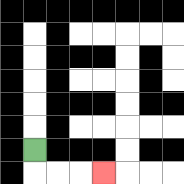{'start': '[1, 6]', 'end': '[4, 7]', 'path_directions': 'D,R,R,R', 'path_coordinates': '[[1, 6], [1, 7], [2, 7], [3, 7], [4, 7]]'}